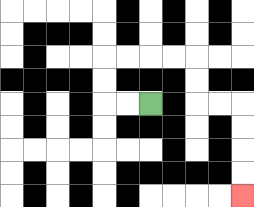{'start': '[6, 4]', 'end': '[10, 8]', 'path_directions': 'L,L,U,U,R,R,R,R,D,D,R,R,D,D,D,D', 'path_coordinates': '[[6, 4], [5, 4], [4, 4], [4, 3], [4, 2], [5, 2], [6, 2], [7, 2], [8, 2], [8, 3], [8, 4], [9, 4], [10, 4], [10, 5], [10, 6], [10, 7], [10, 8]]'}